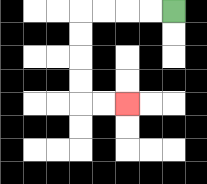{'start': '[7, 0]', 'end': '[5, 4]', 'path_directions': 'L,L,L,L,D,D,D,D,R,R', 'path_coordinates': '[[7, 0], [6, 0], [5, 0], [4, 0], [3, 0], [3, 1], [3, 2], [3, 3], [3, 4], [4, 4], [5, 4]]'}